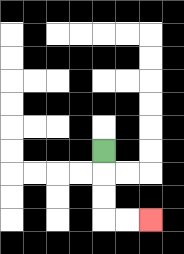{'start': '[4, 6]', 'end': '[6, 9]', 'path_directions': 'D,D,D,R,R', 'path_coordinates': '[[4, 6], [4, 7], [4, 8], [4, 9], [5, 9], [6, 9]]'}